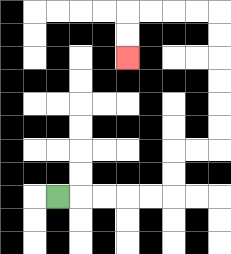{'start': '[2, 8]', 'end': '[5, 2]', 'path_directions': 'R,R,R,R,R,U,U,R,R,U,U,U,U,U,U,L,L,L,L,D,D', 'path_coordinates': '[[2, 8], [3, 8], [4, 8], [5, 8], [6, 8], [7, 8], [7, 7], [7, 6], [8, 6], [9, 6], [9, 5], [9, 4], [9, 3], [9, 2], [9, 1], [9, 0], [8, 0], [7, 0], [6, 0], [5, 0], [5, 1], [5, 2]]'}